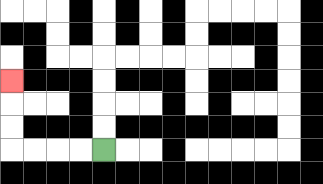{'start': '[4, 6]', 'end': '[0, 3]', 'path_directions': 'L,L,L,L,U,U,U', 'path_coordinates': '[[4, 6], [3, 6], [2, 6], [1, 6], [0, 6], [0, 5], [0, 4], [0, 3]]'}